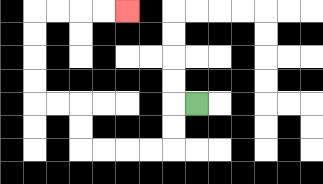{'start': '[8, 4]', 'end': '[5, 0]', 'path_directions': 'L,D,D,L,L,L,L,U,U,L,L,U,U,U,U,R,R,R,R', 'path_coordinates': '[[8, 4], [7, 4], [7, 5], [7, 6], [6, 6], [5, 6], [4, 6], [3, 6], [3, 5], [3, 4], [2, 4], [1, 4], [1, 3], [1, 2], [1, 1], [1, 0], [2, 0], [3, 0], [4, 0], [5, 0]]'}